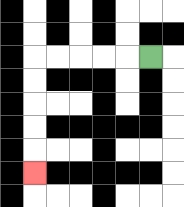{'start': '[6, 2]', 'end': '[1, 7]', 'path_directions': 'L,L,L,L,L,D,D,D,D,D', 'path_coordinates': '[[6, 2], [5, 2], [4, 2], [3, 2], [2, 2], [1, 2], [1, 3], [1, 4], [1, 5], [1, 6], [1, 7]]'}